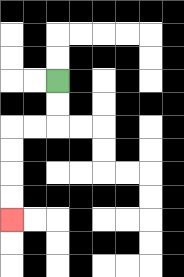{'start': '[2, 3]', 'end': '[0, 9]', 'path_directions': 'D,D,L,L,D,D,D,D', 'path_coordinates': '[[2, 3], [2, 4], [2, 5], [1, 5], [0, 5], [0, 6], [0, 7], [0, 8], [0, 9]]'}